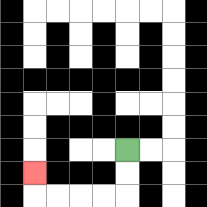{'start': '[5, 6]', 'end': '[1, 7]', 'path_directions': 'D,D,L,L,L,L,U', 'path_coordinates': '[[5, 6], [5, 7], [5, 8], [4, 8], [3, 8], [2, 8], [1, 8], [1, 7]]'}